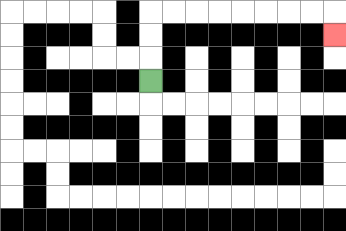{'start': '[6, 3]', 'end': '[14, 1]', 'path_directions': 'U,U,U,R,R,R,R,R,R,R,R,D', 'path_coordinates': '[[6, 3], [6, 2], [6, 1], [6, 0], [7, 0], [8, 0], [9, 0], [10, 0], [11, 0], [12, 0], [13, 0], [14, 0], [14, 1]]'}